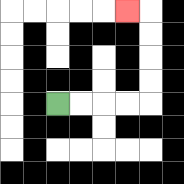{'start': '[2, 4]', 'end': '[5, 0]', 'path_directions': 'R,R,R,R,U,U,U,U,L', 'path_coordinates': '[[2, 4], [3, 4], [4, 4], [5, 4], [6, 4], [6, 3], [6, 2], [6, 1], [6, 0], [5, 0]]'}